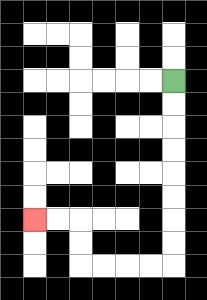{'start': '[7, 3]', 'end': '[1, 9]', 'path_directions': 'D,D,D,D,D,D,D,D,L,L,L,L,U,U,L,L', 'path_coordinates': '[[7, 3], [7, 4], [7, 5], [7, 6], [7, 7], [7, 8], [7, 9], [7, 10], [7, 11], [6, 11], [5, 11], [4, 11], [3, 11], [3, 10], [3, 9], [2, 9], [1, 9]]'}